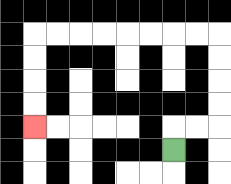{'start': '[7, 6]', 'end': '[1, 5]', 'path_directions': 'U,R,R,U,U,U,U,L,L,L,L,L,L,L,L,D,D,D,D', 'path_coordinates': '[[7, 6], [7, 5], [8, 5], [9, 5], [9, 4], [9, 3], [9, 2], [9, 1], [8, 1], [7, 1], [6, 1], [5, 1], [4, 1], [3, 1], [2, 1], [1, 1], [1, 2], [1, 3], [1, 4], [1, 5]]'}